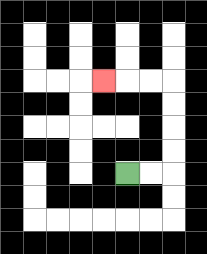{'start': '[5, 7]', 'end': '[4, 3]', 'path_directions': 'R,R,U,U,U,U,L,L,L', 'path_coordinates': '[[5, 7], [6, 7], [7, 7], [7, 6], [7, 5], [7, 4], [7, 3], [6, 3], [5, 3], [4, 3]]'}